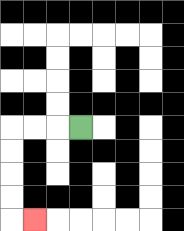{'start': '[3, 5]', 'end': '[1, 9]', 'path_directions': 'L,L,L,D,D,D,D,R', 'path_coordinates': '[[3, 5], [2, 5], [1, 5], [0, 5], [0, 6], [0, 7], [0, 8], [0, 9], [1, 9]]'}